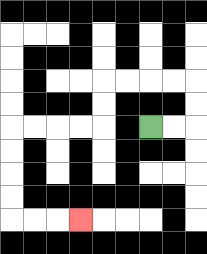{'start': '[6, 5]', 'end': '[3, 9]', 'path_directions': 'R,R,U,U,L,L,L,L,D,D,L,L,L,L,D,D,D,D,R,R,R', 'path_coordinates': '[[6, 5], [7, 5], [8, 5], [8, 4], [8, 3], [7, 3], [6, 3], [5, 3], [4, 3], [4, 4], [4, 5], [3, 5], [2, 5], [1, 5], [0, 5], [0, 6], [0, 7], [0, 8], [0, 9], [1, 9], [2, 9], [3, 9]]'}